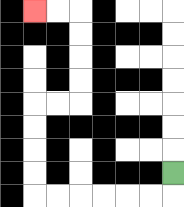{'start': '[7, 7]', 'end': '[1, 0]', 'path_directions': 'D,L,L,L,L,L,L,U,U,U,U,R,R,U,U,U,U,L,L', 'path_coordinates': '[[7, 7], [7, 8], [6, 8], [5, 8], [4, 8], [3, 8], [2, 8], [1, 8], [1, 7], [1, 6], [1, 5], [1, 4], [2, 4], [3, 4], [3, 3], [3, 2], [3, 1], [3, 0], [2, 0], [1, 0]]'}